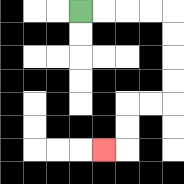{'start': '[3, 0]', 'end': '[4, 6]', 'path_directions': 'R,R,R,R,D,D,D,D,L,L,D,D,L', 'path_coordinates': '[[3, 0], [4, 0], [5, 0], [6, 0], [7, 0], [7, 1], [7, 2], [7, 3], [7, 4], [6, 4], [5, 4], [5, 5], [5, 6], [4, 6]]'}